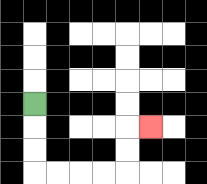{'start': '[1, 4]', 'end': '[6, 5]', 'path_directions': 'D,D,D,R,R,R,R,U,U,R', 'path_coordinates': '[[1, 4], [1, 5], [1, 6], [1, 7], [2, 7], [3, 7], [4, 7], [5, 7], [5, 6], [5, 5], [6, 5]]'}